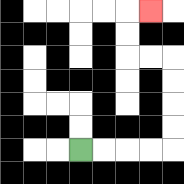{'start': '[3, 6]', 'end': '[6, 0]', 'path_directions': 'R,R,R,R,U,U,U,U,L,L,U,U,R', 'path_coordinates': '[[3, 6], [4, 6], [5, 6], [6, 6], [7, 6], [7, 5], [7, 4], [7, 3], [7, 2], [6, 2], [5, 2], [5, 1], [5, 0], [6, 0]]'}